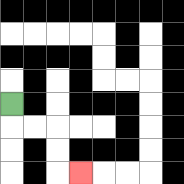{'start': '[0, 4]', 'end': '[3, 7]', 'path_directions': 'D,R,R,D,D,R', 'path_coordinates': '[[0, 4], [0, 5], [1, 5], [2, 5], [2, 6], [2, 7], [3, 7]]'}